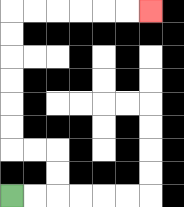{'start': '[0, 8]', 'end': '[6, 0]', 'path_directions': 'R,R,U,U,L,L,U,U,U,U,U,U,R,R,R,R,R,R', 'path_coordinates': '[[0, 8], [1, 8], [2, 8], [2, 7], [2, 6], [1, 6], [0, 6], [0, 5], [0, 4], [0, 3], [0, 2], [0, 1], [0, 0], [1, 0], [2, 0], [3, 0], [4, 0], [5, 0], [6, 0]]'}